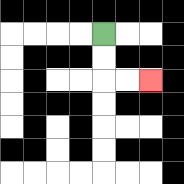{'start': '[4, 1]', 'end': '[6, 3]', 'path_directions': 'D,D,R,R', 'path_coordinates': '[[4, 1], [4, 2], [4, 3], [5, 3], [6, 3]]'}